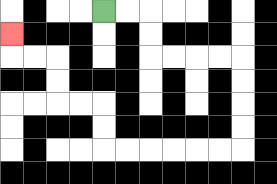{'start': '[4, 0]', 'end': '[0, 1]', 'path_directions': 'R,R,D,D,R,R,R,R,D,D,D,D,L,L,L,L,L,L,U,U,L,L,U,U,L,L,U', 'path_coordinates': '[[4, 0], [5, 0], [6, 0], [6, 1], [6, 2], [7, 2], [8, 2], [9, 2], [10, 2], [10, 3], [10, 4], [10, 5], [10, 6], [9, 6], [8, 6], [7, 6], [6, 6], [5, 6], [4, 6], [4, 5], [4, 4], [3, 4], [2, 4], [2, 3], [2, 2], [1, 2], [0, 2], [0, 1]]'}